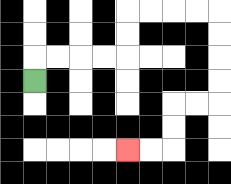{'start': '[1, 3]', 'end': '[5, 6]', 'path_directions': 'U,R,R,R,R,U,U,R,R,R,R,D,D,D,D,L,L,D,D,L,L', 'path_coordinates': '[[1, 3], [1, 2], [2, 2], [3, 2], [4, 2], [5, 2], [5, 1], [5, 0], [6, 0], [7, 0], [8, 0], [9, 0], [9, 1], [9, 2], [9, 3], [9, 4], [8, 4], [7, 4], [7, 5], [7, 6], [6, 6], [5, 6]]'}